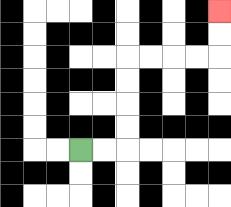{'start': '[3, 6]', 'end': '[9, 0]', 'path_directions': 'R,R,U,U,U,U,R,R,R,R,U,U', 'path_coordinates': '[[3, 6], [4, 6], [5, 6], [5, 5], [5, 4], [5, 3], [5, 2], [6, 2], [7, 2], [8, 2], [9, 2], [9, 1], [9, 0]]'}